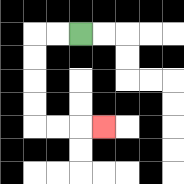{'start': '[3, 1]', 'end': '[4, 5]', 'path_directions': 'L,L,D,D,D,D,R,R,R', 'path_coordinates': '[[3, 1], [2, 1], [1, 1], [1, 2], [1, 3], [1, 4], [1, 5], [2, 5], [3, 5], [4, 5]]'}